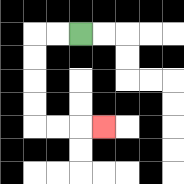{'start': '[3, 1]', 'end': '[4, 5]', 'path_directions': 'L,L,D,D,D,D,R,R,R', 'path_coordinates': '[[3, 1], [2, 1], [1, 1], [1, 2], [1, 3], [1, 4], [1, 5], [2, 5], [3, 5], [4, 5]]'}